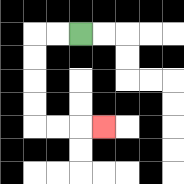{'start': '[3, 1]', 'end': '[4, 5]', 'path_directions': 'L,L,D,D,D,D,R,R,R', 'path_coordinates': '[[3, 1], [2, 1], [1, 1], [1, 2], [1, 3], [1, 4], [1, 5], [2, 5], [3, 5], [4, 5]]'}